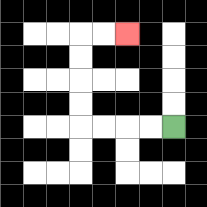{'start': '[7, 5]', 'end': '[5, 1]', 'path_directions': 'L,L,L,L,U,U,U,U,R,R', 'path_coordinates': '[[7, 5], [6, 5], [5, 5], [4, 5], [3, 5], [3, 4], [3, 3], [3, 2], [3, 1], [4, 1], [5, 1]]'}